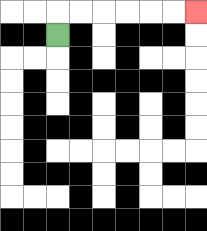{'start': '[2, 1]', 'end': '[8, 0]', 'path_directions': 'U,R,R,R,R,R,R', 'path_coordinates': '[[2, 1], [2, 0], [3, 0], [4, 0], [5, 0], [6, 0], [7, 0], [8, 0]]'}